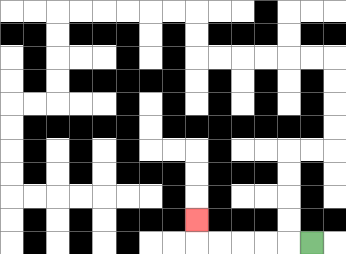{'start': '[13, 10]', 'end': '[8, 9]', 'path_directions': 'L,L,L,L,L,U', 'path_coordinates': '[[13, 10], [12, 10], [11, 10], [10, 10], [9, 10], [8, 10], [8, 9]]'}